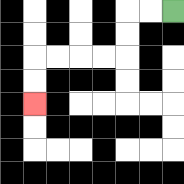{'start': '[7, 0]', 'end': '[1, 4]', 'path_directions': 'L,L,D,D,L,L,L,L,D,D', 'path_coordinates': '[[7, 0], [6, 0], [5, 0], [5, 1], [5, 2], [4, 2], [3, 2], [2, 2], [1, 2], [1, 3], [1, 4]]'}